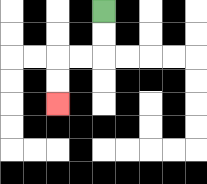{'start': '[4, 0]', 'end': '[2, 4]', 'path_directions': 'D,D,L,L,D,D', 'path_coordinates': '[[4, 0], [4, 1], [4, 2], [3, 2], [2, 2], [2, 3], [2, 4]]'}